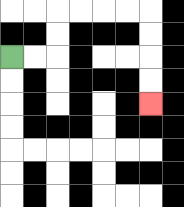{'start': '[0, 2]', 'end': '[6, 4]', 'path_directions': 'R,R,U,U,R,R,R,R,D,D,D,D', 'path_coordinates': '[[0, 2], [1, 2], [2, 2], [2, 1], [2, 0], [3, 0], [4, 0], [5, 0], [6, 0], [6, 1], [6, 2], [6, 3], [6, 4]]'}